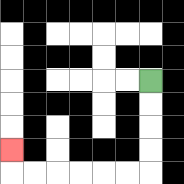{'start': '[6, 3]', 'end': '[0, 6]', 'path_directions': 'D,D,D,D,L,L,L,L,L,L,U', 'path_coordinates': '[[6, 3], [6, 4], [6, 5], [6, 6], [6, 7], [5, 7], [4, 7], [3, 7], [2, 7], [1, 7], [0, 7], [0, 6]]'}